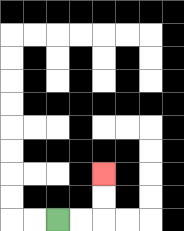{'start': '[2, 9]', 'end': '[4, 7]', 'path_directions': 'R,R,U,U', 'path_coordinates': '[[2, 9], [3, 9], [4, 9], [4, 8], [4, 7]]'}